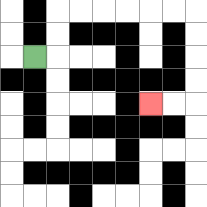{'start': '[1, 2]', 'end': '[6, 4]', 'path_directions': 'R,U,U,R,R,R,R,R,R,D,D,D,D,L,L', 'path_coordinates': '[[1, 2], [2, 2], [2, 1], [2, 0], [3, 0], [4, 0], [5, 0], [6, 0], [7, 0], [8, 0], [8, 1], [8, 2], [8, 3], [8, 4], [7, 4], [6, 4]]'}